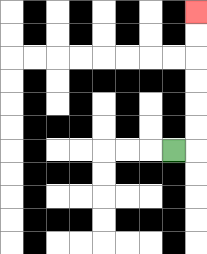{'start': '[7, 6]', 'end': '[8, 0]', 'path_directions': 'R,U,U,U,U,U,U', 'path_coordinates': '[[7, 6], [8, 6], [8, 5], [8, 4], [8, 3], [8, 2], [8, 1], [8, 0]]'}